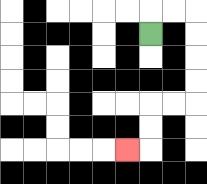{'start': '[6, 1]', 'end': '[5, 6]', 'path_directions': 'U,R,R,D,D,D,D,L,L,D,D,L', 'path_coordinates': '[[6, 1], [6, 0], [7, 0], [8, 0], [8, 1], [8, 2], [8, 3], [8, 4], [7, 4], [6, 4], [6, 5], [6, 6], [5, 6]]'}